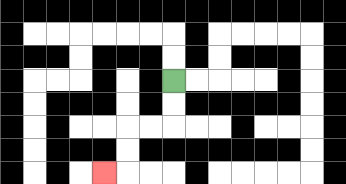{'start': '[7, 3]', 'end': '[4, 7]', 'path_directions': 'D,D,L,L,D,D,L', 'path_coordinates': '[[7, 3], [7, 4], [7, 5], [6, 5], [5, 5], [5, 6], [5, 7], [4, 7]]'}